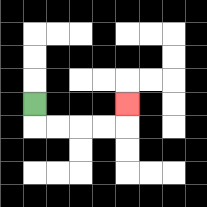{'start': '[1, 4]', 'end': '[5, 4]', 'path_directions': 'D,R,R,R,R,U', 'path_coordinates': '[[1, 4], [1, 5], [2, 5], [3, 5], [4, 5], [5, 5], [5, 4]]'}